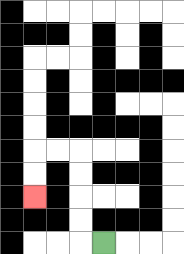{'start': '[4, 10]', 'end': '[1, 8]', 'path_directions': 'L,U,U,U,U,L,L,D,D', 'path_coordinates': '[[4, 10], [3, 10], [3, 9], [3, 8], [3, 7], [3, 6], [2, 6], [1, 6], [1, 7], [1, 8]]'}